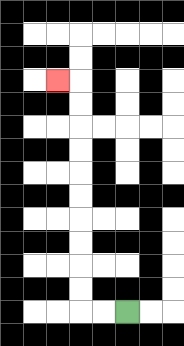{'start': '[5, 13]', 'end': '[2, 3]', 'path_directions': 'L,L,U,U,U,U,U,U,U,U,U,U,L', 'path_coordinates': '[[5, 13], [4, 13], [3, 13], [3, 12], [3, 11], [3, 10], [3, 9], [3, 8], [3, 7], [3, 6], [3, 5], [3, 4], [3, 3], [2, 3]]'}